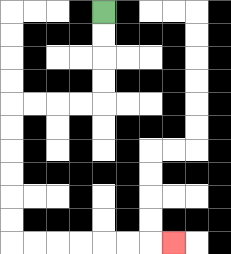{'start': '[4, 0]', 'end': '[7, 10]', 'path_directions': 'D,D,D,D,L,L,L,L,D,D,D,D,D,D,R,R,R,R,R,R,R', 'path_coordinates': '[[4, 0], [4, 1], [4, 2], [4, 3], [4, 4], [3, 4], [2, 4], [1, 4], [0, 4], [0, 5], [0, 6], [0, 7], [0, 8], [0, 9], [0, 10], [1, 10], [2, 10], [3, 10], [4, 10], [5, 10], [6, 10], [7, 10]]'}